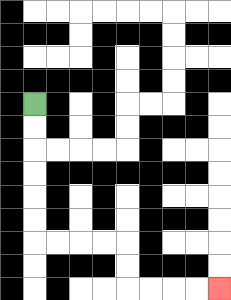{'start': '[1, 4]', 'end': '[9, 12]', 'path_directions': 'D,D,D,D,D,D,R,R,R,R,D,D,R,R,R,R', 'path_coordinates': '[[1, 4], [1, 5], [1, 6], [1, 7], [1, 8], [1, 9], [1, 10], [2, 10], [3, 10], [4, 10], [5, 10], [5, 11], [5, 12], [6, 12], [7, 12], [8, 12], [9, 12]]'}